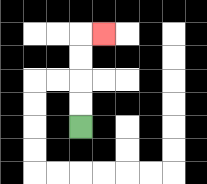{'start': '[3, 5]', 'end': '[4, 1]', 'path_directions': 'U,U,U,U,R', 'path_coordinates': '[[3, 5], [3, 4], [3, 3], [3, 2], [3, 1], [4, 1]]'}